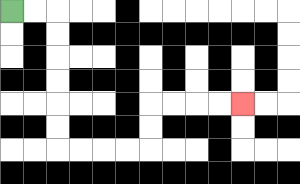{'start': '[0, 0]', 'end': '[10, 4]', 'path_directions': 'R,R,D,D,D,D,D,D,R,R,R,R,U,U,R,R,R,R', 'path_coordinates': '[[0, 0], [1, 0], [2, 0], [2, 1], [2, 2], [2, 3], [2, 4], [2, 5], [2, 6], [3, 6], [4, 6], [5, 6], [6, 6], [6, 5], [6, 4], [7, 4], [8, 4], [9, 4], [10, 4]]'}